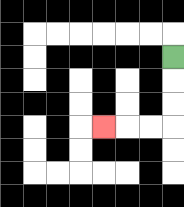{'start': '[7, 2]', 'end': '[4, 5]', 'path_directions': 'D,D,D,L,L,L', 'path_coordinates': '[[7, 2], [7, 3], [7, 4], [7, 5], [6, 5], [5, 5], [4, 5]]'}